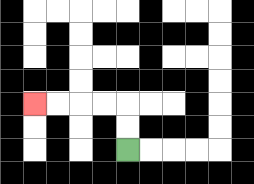{'start': '[5, 6]', 'end': '[1, 4]', 'path_directions': 'U,U,L,L,L,L', 'path_coordinates': '[[5, 6], [5, 5], [5, 4], [4, 4], [3, 4], [2, 4], [1, 4]]'}